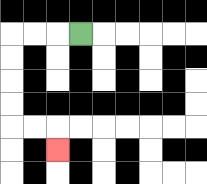{'start': '[3, 1]', 'end': '[2, 6]', 'path_directions': 'L,L,L,D,D,D,D,R,R,D', 'path_coordinates': '[[3, 1], [2, 1], [1, 1], [0, 1], [0, 2], [0, 3], [0, 4], [0, 5], [1, 5], [2, 5], [2, 6]]'}